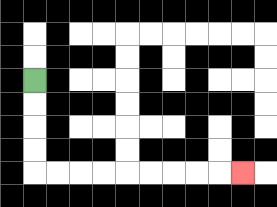{'start': '[1, 3]', 'end': '[10, 7]', 'path_directions': 'D,D,D,D,R,R,R,R,R,R,R,R,R', 'path_coordinates': '[[1, 3], [1, 4], [1, 5], [1, 6], [1, 7], [2, 7], [3, 7], [4, 7], [5, 7], [6, 7], [7, 7], [8, 7], [9, 7], [10, 7]]'}